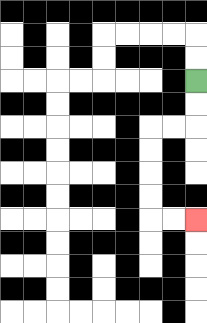{'start': '[8, 3]', 'end': '[8, 9]', 'path_directions': 'D,D,L,L,D,D,D,D,R,R', 'path_coordinates': '[[8, 3], [8, 4], [8, 5], [7, 5], [6, 5], [6, 6], [6, 7], [6, 8], [6, 9], [7, 9], [8, 9]]'}